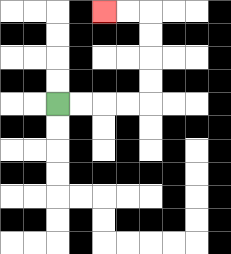{'start': '[2, 4]', 'end': '[4, 0]', 'path_directions': 'R,R,R,R,U,U,U,U,L,L', 'path_coordinates': '[[2, 4], [3, 4], [4, 4], [5, 4], [6, 4], [6, 3], [6, 2], [6, 1], [6, 0], [5, 0], [4, 0]]'}